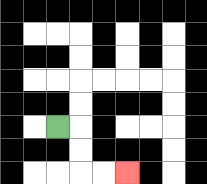{'start': '[2, 5]', 'end': '[5, 7]', 'path_directions': 'R,D,D,R,R', 'path_coordinates': '[[2, 5], [3, 5], [3, 6], [3, 7], [4, 7], [5, 7]]'}